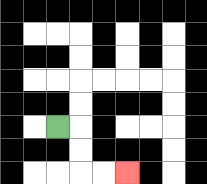{'start': '[2, 5]', 'end': '[5, 7]', 'path_directions': 'R,D,D,R,R', 'path_coordinates': '[[2, 5], [3, 5], [3, 6], [3, 7], [4, 7], [5, 7]]'}